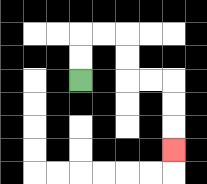{'start': '[3, 3]', 'end': '[7, 6]', 'path_directions': 'U,U,R,R,D,D,R,R,D,D,D', 'path_coordinates': '[[3, 3], [3, 2], [3, 1], [4, 1], [5, 1], [5, 2], [5, 3], [6, 3], [7, 3], [7, 4], [7, 5], [7, 6]]'}